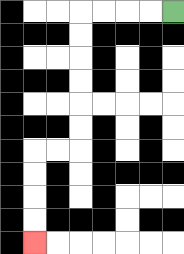{'start': '[7, 0]', 'end': '[1, 10]', 'path_directions': 'L,L,L,L,D,D,D,D,D,D,L,L,D,D,D,D', 'path_coordinates': '[[7, 0], [6, 0], [5, 0], [4, 0], [3, 0], [3, 1], [3, 2], [3, 3], [3, 4], [3, 5], [3, 6], [2, 6], [1, 6], [1, 7], [1, 8], [1, 9], [1, 10]]'}